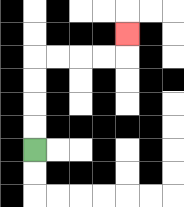{'start': '[1, 6]', 'end': '[5, 1]', 'path_directions': 'U,U,U,U,R,R,R,R,U', 'path_coordinates': '[[1, 6], [1, 5], [1, 4], [1, 3], [1, 2], [2, 2], [3, 2], [4, 2], [5, 2], [5, 1]]'}